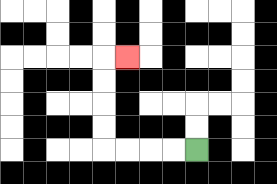{'start': '[8, 6]', 'end': '[5, 2]', 'path_directions': 'L,L,L,L,U,U,U,U,R', 'path_coordinates': '[[8, 6], [7, 6], [6, 6], [5, 6], [4, 6], [4, 5], [4, 4], [4, 3], [4, 2], [5, 2]]'}